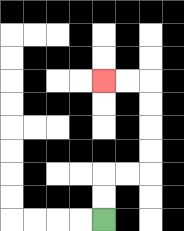{'start': '[4, 9]', 'end': '[4, 3]', 'path_directions': 'U,U,R,R,U,U,U,U,L,L', 'path_coordinates': '[[4, 9], [4, 8], [4, 7], [5, 7], [6, 7], [6, 6], [6, 5], [6, 4], [6, 3], [5, 3], [4, 3]]'}